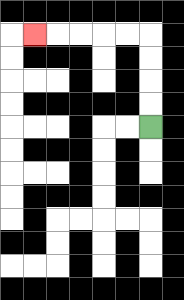{'start': '[6, 5]', 'end': '[1, 1]', 'path_directions': 'U,U,U,U,L,L,L,L,L', 'path_coordinates': '[[6, 5], [6, 4], [6, 3], [6, 2], [6, 1], [5, 1], [4, 1], [3, 1], [2, 1], [1, 1]]'}